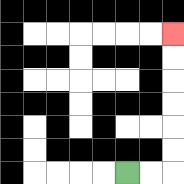{'start': '[5, 7]', 'end': '[7, 1]', 'path_directions': 'R,R,U,U,U,U,U,U', 'path_coordinates': '[[5, 7], [6, 7], [7, 7], [7, 6], [7, 5], [7, 4], [7, 3], [7, 2], [7, 1]]'}